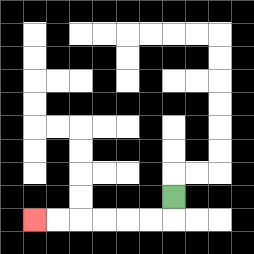{'start': '[7, 8]', 'end': '[1, 9]', 'path_directions': 'D,L,L,L,L,L,L', 'path_coordinates': '[[7, 8], [7, 9], [6, 9], [5, 9], [4, 9], [3, 9], [2, 9], [1, 9]]'}